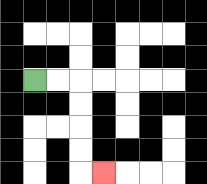{'start': '[1, 3]', 'end': '[4, 7]', 'path_directions': 'R,R,D,D,D,D,R', 'path_coordinates': '[[1, 3], [2, 3], [3, 3], [3, 4], [3, 5], [3, 6], [3, 7], [4, 7]]'}